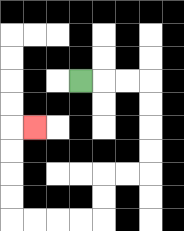{'start': '[3, 3]', 'end': '[1, 5]', 'path_directions': 'R,R,R,D,D,D,D,L,L,D,D,L,L,L,L,U,U,U,U,R', 'path_coordinates': '[[3, 3], [4, 3], [5, 3], [6, 3], [6, 4], [6, 5], [6, 6], [6, 7], [5, 7], [4, 7], [4, 8], [4, 9], [3, 9], [2, 9], [1, 9], [0, 9], [0, 8], [0, 7], [0, 6], [0, 5], [1, 5]]'}